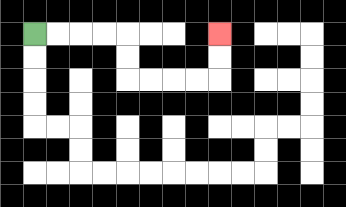{'start': '[1, 1]', 'end': '[9, 1]', 'path_directions': 'R,R,R,R,D,D,R,R,R,R,U,U', 'path_coordinates': '[[1, 1], [2, 1], [3, 1], [4, 1], [5, 1], [5, 2], [5, 3], [6, 3], [7, 3], [8, 3], [9, 3], [9, 2], [9, 1]]'}